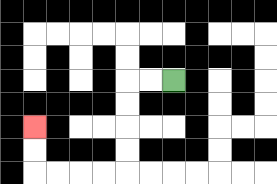{'start': '[7, 3]', 'end': '[1, 5]', 'path_directions': 'L,L,D,D,D,D,L,L,L,L,U,U', 'path_coordinates': '[[7, 3], [6, 3], [5, 3], [5, 4], [5, 5], [5, 6], [5, 7], [4, 7], [3, 7], [2, 7], [1, 7], [1, 6], [1, 5]]'}